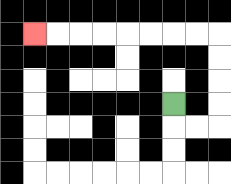{'start': '[7, 4]', 'end': '[1, 1]', 'path_directions': 'D,R,R,U,U,U,U,L,L,L,L,L,L,L,L', 'path_coordinates': '[[7, 4], [7, 5], [8, 5], [9, 5], [9, 4], [9, 3], [9, 2], [9, 1], [8, 1], [7, 1], [6, 1], [5, 1], [4, 1], [3, 1], [2, 1], [1, 1]]'}